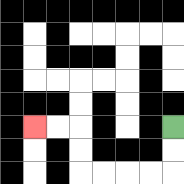{'start': '[7, 5]', 'end': '[1, 5]', 'path_directions': 'D,D,L,L,L,L,U,U,L,L', 'path_coordinates': '[[7, 5], [7, 6], [7, 7], [6, 7], [5, 7], [4, 7], [3, 7], [3, 6], [3, 5], [2, 5], [1, 5]]'}